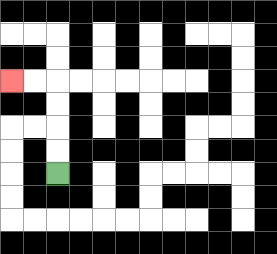{'start': '[2, 7]', 'end': '[0, 3]', 'path_directions': 'U,U,U,U,L,L', 'path_coordinates': '[[2, 7], [2, 6], [2, 5], [2, 4], [2, 3], [1, 3], [0, 3]]'}